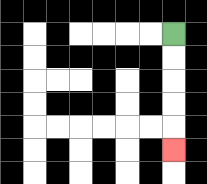{'start': '[7, 1]', 'end': '[7, 6]', 'path_directions': 'D,D,D,D,D', 'path_coordinates': '[[7, 1], [7, 2], [7, 3], [7, 4], [7, 5], [7, 6]]'}